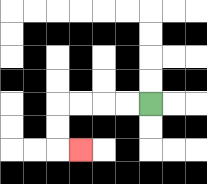{'start': '[6, 4]', 'end': '[3, 6]', 'path_directions': 'L,L,L,L,D,D,R', 'path_coordinates': '[[6, 4], [5, 4], [4, 4], [3, 4], [2, 4], [2, 5], [2, 6], [3, 6]]'}